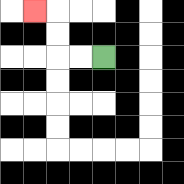{'start': '[4, 2]', 'end': '[1, 0]', 'path_directions': 'L,L,U,U,L', 'path_coordinates': '[[4, 2], [3, 2], [2, 2], [2, 1], [2, 0], [1, 0]]'}